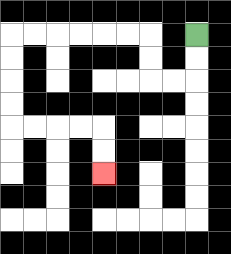{'start': '[8, 1]', 'end': '[4, 7]', 'path_directions': 'D,D,L,L,U,U,L,L,L,L,L,L,D,D,D,D,R,R,R,R,D,D', 'path_coordinates': '[[8, 1], [8, 2], [8, 3], [7, 3], [6, 3], [6, 2], [6, 1], [5, 1], [4, 1], [3, 1], [2, 1], [1, 1], [0, 1], [0, 2], [0, 3], [0, 4], [0, 5], [1, 5], [2, 5], [3, 5], [4, 5], [4, 6], [4, 7]]'}